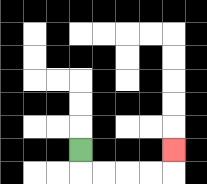{'start': '[3, 6]', 'end': '[7, 6]', 'path_directions': 'D,R,R,R,R,U', 'path_coordinates': '[[3, 6], [3, 7], [4, 7], [5, 7], [6, 7], [7, 7], [7, 6]]'}